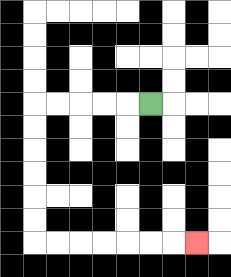{'start': '[6, 4]', 'end': '[8, 10]', 'path_directions': 'L,L,L,L,L,D,D,D,D,D,D,R,R,R,R,R,R,R', 'path_coordinates': '[[6, 4], [5, 4], [4, 4], [3, 4], [2, 4], [1, 4], [1, 5], [1, 6], [1, 7], [1, 8], [1, 9], [1, 10], [2, 10], [3, 10], [4, 10], [5, 10], [6, 10], [7, 10], [8, 10]]'}